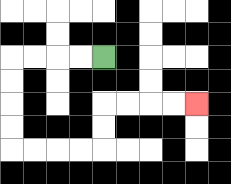{'start': '[4, 2]', 'end': '[8, 4]', 'path_directions': 'L,L,L,L,D,D,D,D,R,R,R,R,U,U,R,R,R,R', 'path_coordinates': '[[4, 2], [3, 2], [2, 2], [1, 2], [0, 2], [0, 3], [0, 4], [0, 5], [0, 6], [1, 6], [2, 6], [3, 6], [4, 6], [4, 5], [4, 4], [5, 4], [6, 4], [7, 4], [8, 4]]'}